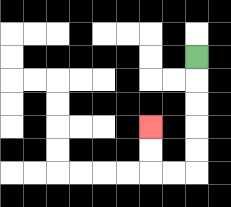{'start': '[8, 2]', 'end': '[6, 5]', 'path_directions': 'D,D,D,D,D,L,L,U,U', 'path_coordinates': '[[8, 2], [8, 3], [8, 4], [8, 5], [8, 6], [8, 7], [7, 7], [6, 7], [6, 6], [6, 5]]'}